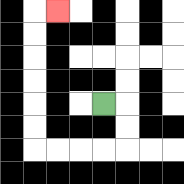{'start': '[4, 4]', 'end': '[2, 0]', 'path_directions': 'R,D,D,L,L,L,L,U,U,U,U,U,U,R', 'path_coordinates': '[[4, 4], [5, 4], [5, 5], [5, 6], [4, 6], [3, 6], [2, 6], [1, 6], [1, 5], [1, 4], [1, 3], [1, 2], [1, 1], [1, 0], [2, 0]]'}